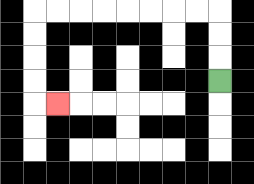{'start': '[9, 3]', 'end': '[2, 4]', 'path_directions': 'U,U,U,L,L,L,L,L,L,L,L,D,D,D,D,R', 'path_coordinates': '[[9, 3], [9, 2], [9, 1], [9, 0], [8, 0], [7, 0], [6, 0], [5, 0], [4, 0], [3, 0], [2, 0], [1, 0], [1, 1], [1, 2], [1, 3], [1, 4], [2, 4]]'}